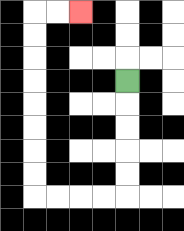{'start': '[5, 3]', 'end': '[3, 0]', 'path_directions': 'D,D,D,D,D,L,L,L,L,U,U,U,U,U,U,U,U,R,R', 'path_coordinates': '[[5, 3], [5, 4], [5, 5], [5, 6], [5, 7], [5, 8], [4, 8], [3, 8], [2, 8], [1, 8], [1, 7], [1, 6], [1, 5], [1, 4], [1, 3], [1, 2], [1, 1], [1, 0], [2, 0], [3, 0]]'}